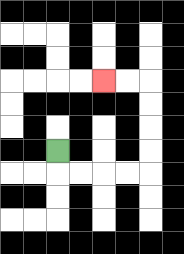{'start': '[2, 6]', 'end': '[4, 3]', 'path_directions': 'D,R,R,R,R,U,U,U,U,L,L', 'path_coordinates': '[[2, 6], [2, 7], [3, 7], [4, 7], [5, 7], [6, 7], [6, 6], [6, 5], [6, 4], [6, 3], [5, 3], [4, 3]]'}